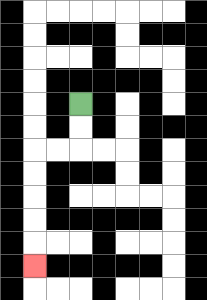{'start': '[3, 4]', 'end': '[1, 11]', 'path_directions': 'D,D,L,L,D,D,D,D,D', 'path_coordinates': '[[3, 4], [3, 5], [3, 6], [2, 6], [1, 6], [1, 7], [1, 8], [1, 9], [1, 10], [1, 11]]'}